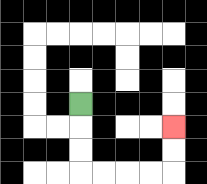{'start': '[3, 4]', 'end': '[7, 5]', 'path_directions': 'D,D,D,R,R,R,R,U,U', 'path_coordinates': '[[3, 4], [3, 5], [3, 6], [3, 7], [4, 7], [5, 7], [6, 7], [7, 7], [7, 6], [7, 5]]'}